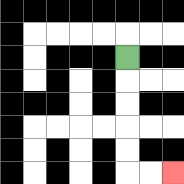{'start': '[5, 2]', 'end': '[7, 7]', 'path_directions': 'D,D,D,D,D,R,R', 'path_coordinates': '[[5, 2], [5, 3], [5, 4], [5, 5], [5, 6], [5, 7], [6, 7], [7, 7]]'}